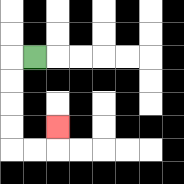{'start': '[1, 2]', 'end': '[2, 5]', 'path_directions': 'L,D,D,D,D,R,R,U', 'path_coordinates': '[[1, 2], [0, 2], [0, 3], [0, 4], [0, 5], [0, 6], [1, 6], [2, 6], [2, 5]]'}